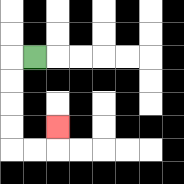{'start': '[1, 2]', 'end': '[2, 5]', 'path_directions': 'L,D,D,D,D,R,R,U', 'path_coordinates': '[[1, 2], [0, 2], [0, 3], [0, 4], [0, 5], [0, 6], [1, 6], [2, 6], [2, 5]]'}